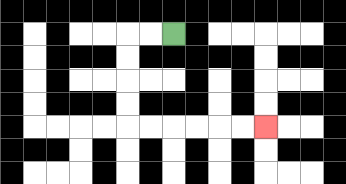{'start': '[7, 1]', 'end': '[11, 5]', 'path_directions': 'L,L,D,D,D,D,R,R,R,R,R,R', 'path_coordinates': '[[7, 1], [6, 1], [5, 1], [5, 2], [5, 3], [5, 4], [5, 5], [6, 5], [7, 5], [8, 5], [9, 5], [10, 5], [11, 5]]'}